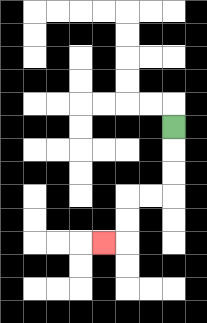{'start': '[7, 5]', 'end': '[4, 10]', 'path_directions': 'D,D,D,L,L,D,D,L', 'path_coordinates': '[[7, 5], [7, 6], [7, 7], [7, 8], [6, 8], [5, 8], [5, 9], [5, 10], [4, 10]]'}